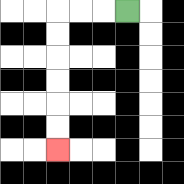{'start': '[5, 0]', 'end': '[2, 6]', 'path_directions': 'L,L,L,D,D,D,D,D,D', 'path_coordinates': '[[5, 0], [4, 0], [3, 0], [2, 0], [2, 1], [2, 2], [2, 3], [2, 4], [2, 5], [2, 6]]'}